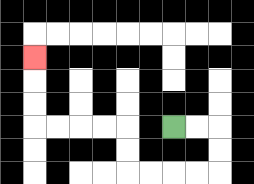{'start': '[7, 5]', 'end': '[1, 2]', 'path_directions': 'R,R,D,D,L,L,L,L,U,U,L,L,L,L,U,U,U', 'path_coordinates': '[[7, 5], [8, 5], [9, 5], [9, 6], [9, 7], [8, 7], [7, 7], [6, 7], [5, 7], [5, 6], [5, 5], [4, 5], [3, 5], [2, 5], [1, 5], [1, 4], [1, 3], [1, 2]]'}